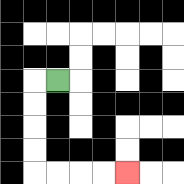{'start': '[2, 3]', 'end': '[5, 7]', 'path_directions': 'L,D,D,D,D,R,R,R,R', 'path_coordinates': '[[2, 3], [1, 3], [1, 4], [1, 5], [1, 6], [1, 7], [2, 7], [3, 7], [4, 7], [5, 7]]'}